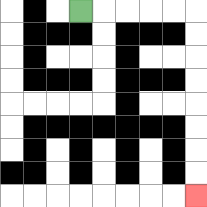{'start': '[3, 0]', 'end': '[8, 8]', 'path_directions': 'R,R,R,R,R,D,D,D,D,D,D,D,D', 'path_coordinates': '[[3, 0], [4, 0], [5, 0], [6, 0], [7, 0], [8, 0], [8, 1], [8, 2], [8, 3], [8, 4], [8, 5], [8, 6], [8, 7], [8, 8]]'}